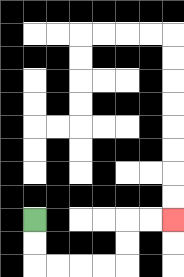{'start': '[1, 9]', 'end': '[7, 9]', 'path_directions': 'D,D,R,R,R,R,U,U,R,R', 'path_coordinates': '[[1, 9], [1, 10], [1, 11], [2, 11], [3, 11], [4, 11], [5, 11], [5, 10], [5, 9], [6, 9], [7, 9]]'}